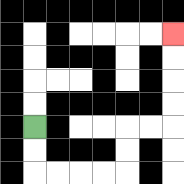{'start': '[1, 5]', 'end': '[7, 1]', 'path_directions': 'D,D,R,R,R,R,U,U,R,R,U,U,U,U', 'path_coordinates': '[[1, 5], [1, 6], [1, 7], [2, 7], [3, 7], [4, 7], [5, 7], [5, 6], [5, 5], [6, 5], [7, 5], [7, 4], [7, 3], [7, 2], [7, 1]]'}